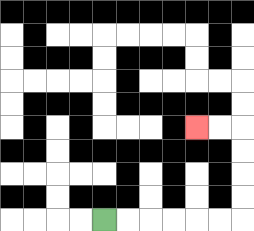{'start': '[4, 9]', 'end': '[8, 5]', 'path_directions': 'R,R,R,R,R,R,U,U,U,U,L,L', 'path_coordinates': '[[4, 9], [5, 9], [6, 9], [7, 9], [8, 9], [9, 9], [10, 9], [10, 8], [10, 7], [10, 6], [10, 5], [9, 5], [8, 5]]'}